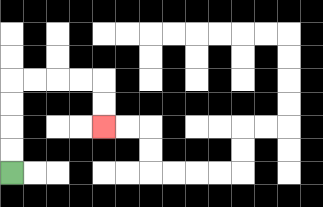{'start': '[0, 7]', 'end': '[4, 5]', 'path_directions': 'U,U,U,U,R,R,R,R,D,D', 'path_coordinates': '[[0, 7], [0, 6], [0, 5], [0, 4], [0, 3], [1, 3], [2, 3], [3, 3], [4, 3], [4, 4], [4, 5]]'}